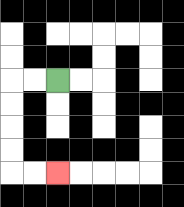{'start': '[2, 3]', 'end': '[2, 7]', 'path_directions': 'L,L,D,D,D,D,R,R', 'path_coordinates': '[[2, 3], [1, 3], [0, 3], [0, 4], [0, 5], [0, 6], [0, 7], [1, 7], [2, 7]]'}